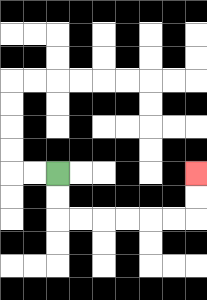{'start': '[2, 7]', 'end': '[8, 7]', 'path_directions': 'D,D,R,R,R,R,R,R,U,U', 'path_coordinates': '[[2, 7], [2, 8], [2, 9], [3, 9], [4, 9], [5, 9], [6, 9], [7, 9], [8, 9], [8, 8], [8, 7]]'}